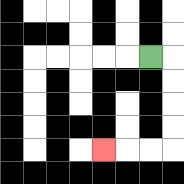{'start': '[6, 2]', 'end': '[4, 6]', 'path_directions': 'R,D,D,D,D,L,L,L', 'path_coordinates': '[[6, 2], [7, 2], [7, 3], [7, 4], [7, 5], [7, 6], [6, 6], [5, 6], [4, 6]]'}